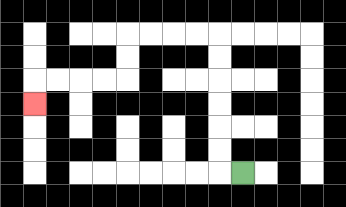{'start': '[10, 7]', 'end': '[1, 4]', 'path_directions': 'L,U,U,U,U,U,U,L,L,L,L,D,D,L,L,L,L,D', 'path_coordinates': '[[10, 7], [9, 7], [9, 6], [9, 5], [9, 4], [9, 3], [9, 2], [9, 1], [8, 1], [7, 1], [6, 1], [5, 1], [5, 2], [5, 3], [4, 3], [3, 3], [2, 3], [1, 3], [1, 4]]'}